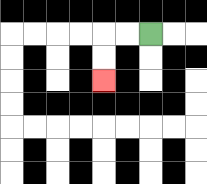{'start': '[6, 1]', 'end': '[4, 3]', 'path_directions': 'L,L,D,D', 'path_coordinates': '[[6, 1], [5, 1], [4, 1], [4, 2], [4, 3]]'}